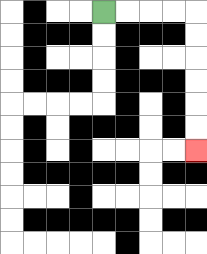{'start': '[4, 0]', 'end': '[8, 6]', 'path_directions': 'R,R,R,R,D,D,D,D,D,D', 'path_coordinates': '[[4, 0], [5, 0], [6, 0], [7, 0], [8, 0], [8, 1], [8, 2], [8, 3], [8, 4], [8, 5], [8, 6]]'}